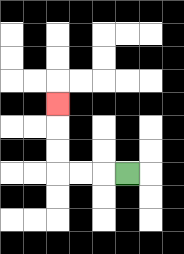{'start': '[5, 7]', 'end': '[2, 4]', 'path_directions': 'L,L,L,U,U,U', 'path_coordinates': '[[5, 7], [4, 7], [3, 7], [2, 7], [2, 6], [2, 5], [2, 4]]'}